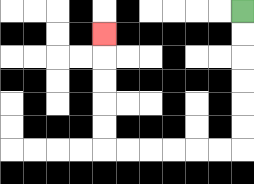{'start': '[10, 0]', 'end': '[4, 1]', 'path_directions': 'D,D,D,D,D,D,L,L,L,L,L,L,U,U,U,U,U', 'path_coordinates': '[[10, 0], [10, 1], [10, 2], [10, 3], [10, 4], [10, 5], [10, 6], [9, 6], [8, 6], [7, 6], [6, 6], [5, 6], [4, 6], [4, 5], [4, 4], [4, 3], [4, 2], [4, 1]]'}